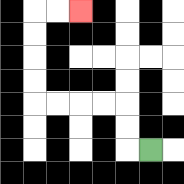{'start': '[6, 6]', 'end': '[3, 0]', 'path_directions': 'L,U,U,L,L,L,L,U,U,U,U,R,R', 'path_coordinates': '[[6, 6], [5, 6], [5, 5], [5, 4], [4, 4], [3, 4], [2, 4], [1, 4], [1, 3], [1, 2], [1, 1], [1, 0], [2, 0], [3, 0]]'}